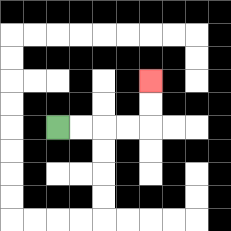{'start': '[2, 5]', 'end': '[6, 3]', 'path_directions': 'R,R,R,R,U,U', 'path_coordinates': '[[2, 5], [3, 5], [4, 5], [5, 5], [6, 5], [6, 4], [6, 3]]'}